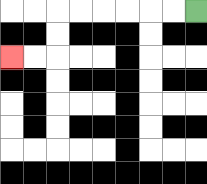{'start': '[8, 0]', 'end': '[0, 2]', 'path_directions': 'L,L,L,L,L,L,D,D,L,L', 'path_coordinates': '[[8, 0], [7, 0], [6, 0], [5, 0], [4, 0], [3, 0], [2, 0], [2, 1], [2, 2], [1, 2], [0, 2]]'}